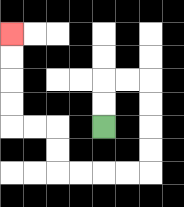{'start': '[4, 5]', 'end': '[0, 1]', 'path_directions': 'U,U,R,R,D,D,D,D,L,L,L,L,U,U,L,L,U,U,U,U', 'path_coordinates': '[[4, 5], [4, 4], [4, 3], [5, 3], [6, 3], [6, 4], [6, 5], [6, 6], [6, 7], [5, 7], [4, 7], [3, 7], [2, 7], [2, 6], [2, 5], [1, 5], [0, 5], [0, 4], [0, 3], [0, 2], [0, 1]]'}